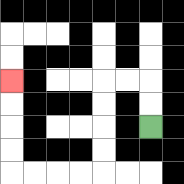{'start': '[6, 5]', 'end': '[0, 3]', 'path_directions': 'U,U,L,L,D,D,D,D,L,L,L,L,U,U,U,U', 'path_coordinates': '[[6, 5], [6, 4], [6, 3], [5, 3], [4, 3], [4, 4], [4, 5], [4, 6], [4, 7], [3, 7], [2, 7], [1, 7], [0, 7], [0, 6], [0, 5], [0, 4], [0, 3]]'}